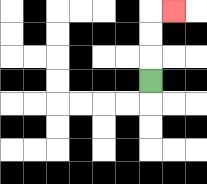{'start': '[6, 3]', 'end': '[7, 0]', 'path_directions': 'U,U,U,R', 'path_coordinates': '[[6, 3], [6, 2], [6, 1], [6, 0], [7, 0]]'}